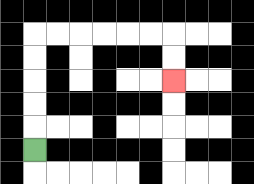{'start': '[1, 6]', 'end': '[7, 3]', 'path_directions': 'U,U,U,U,U,R,R,R,R,R,R,D,D', 'path_coordinates': '[[1, 6], [1, 5], [1, 4], [1, 3], [1, 2], [1, 1], [2, 1], [3, 1], [4, 1], [5, 1], [6, 1], [7, 1], [7, 2], [7, 3]]'}